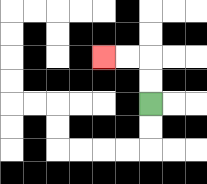{'start': '[6, 4]', 'end': '[4, 2]', 'path_directions': 'U,U,L,L', 'path_coordinates': '[[6, 4], [6, 3], [6, 2], [5, 2], [4, 2]]'}